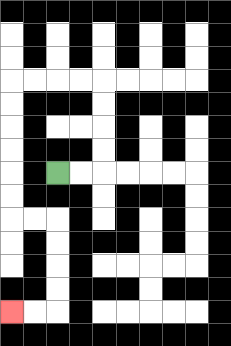{'start': '[2, 7]', 'end': '[0, 13]', 'path_directions': 'R,R,U,U,U,U,L,L,L,L,D,D,D,D,D,D,R,R,D,D,D,D,L,L', 'path_coordinates': '[[2, 7], [3, 7], [4, 7], [4, 6], [4, 5], [4, 4], [4, 3], [3, 3], [2, 3], [1, 3], [0, 3], [0, 4], [0, 5], [0, 6], [0, 7], [0, 8], [0, 9], [1, 9], [2, 9], [2, 10], [2, 11], [2, 12], [2, 13], [1, 13], [0, 13]]'}